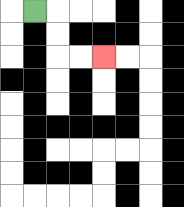{'start': '[1, 0]', 'end': '[4, 2]', 'path_directions': 'R,D,D,R,R', 'path_coordinates': '[[1, 0], [2, 0], [2, 1], [2, 2], [3, 2], [4, 2]]'}